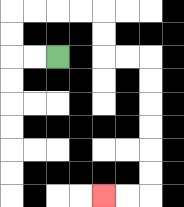{'start': '[2, 2]', 'end': '[4, 8]', 'path_directions': 'L,L,U,U,R,R,R,R,D,D,R,R,D,D,D,D,D,D,L,L', 'path_coordinates': '[[2, 2], [1, 2], [0, 2], [0, 1], [0, 0], [1, 0], [2, 0], [3, 0], [4, 0], [4, 1], [4, 2], [5, 2], [6, 2], [6, 3], [6, 4], [6, 5], [6, 6], [6, 7], [6, 8], [5, 8], [4, 8]]'}